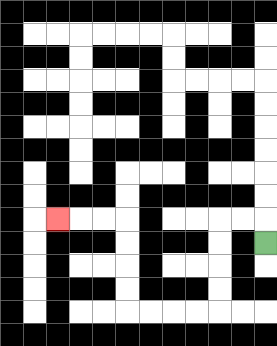{'start': '[11, 10]', 'end': '[2, 9]', 'path_directions': 'U,L,L,D,D,D,D,L,L,L,L,U,U,U,U,L,L,L', 'path_coordinates': '[[11, 10], [11, 9], [10, 9], [9, 9], [9, 10], [9, 11], [9, 12], [9, 13], [8, 13], [7, 13], [6, 13], [5, 13], [5, 12], [5, 11], [5, 10], [5, 9], [4, 9], [3, 9], [2, 9]]'}